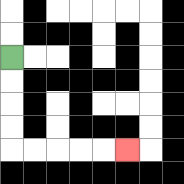{'start': '[0, 2]', 'end': '[5, 6]', 'path_directions': 'D,D,D,D,R,R,R,R,R', 'path_coordinates': '[[0, 2], [0, 3], [0, 4], [0, 5], [0, 6], [1, 6], [2, 6], [3, 6], [4, 6], [5, 6]]'}